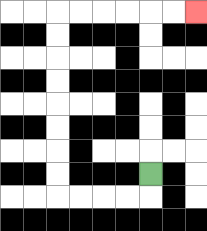{'start': '[6, 7]', 'end': '[8, 0]', 'path_directions': 'D,L,L,L,L,U,U,U,U,U,U,U,U,R,R,R,R,R,R', 'path_coordinates': '[[6, 7], [6, 8], [5, 8], [4, 8], [3, 8], [2, 8], [2, 7], [2, 6], [2, 5], [2, 4], [2, 3], [2, 2], [2, 1], [2, 0], [3, 0], [4, 0], [5, 0], [6, 0], [7, 0], [8, 0]]'}